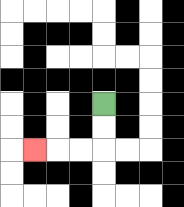{'start': '[4, 4]', 'end': '[1, 6]', 'path_directions': 'D,D,L,L,L', 'path_coordinates': '[[4, 4], [4, 5], [4, 6], [3, 6], [2, 6], [1, 6]]'}